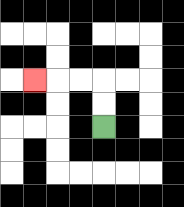{'start': '[4, 5]', 'end': '[1, 3]', 'path_directions': 'U,U,L,L,L', 'path_coordinates': '[[4, 5], [4, 4], [4, 3], [3, 3], [2, 3], [1, 3]]'}